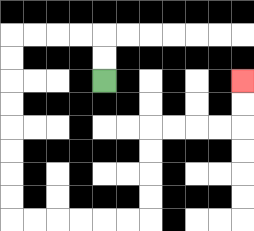{'start': '[4, 3]', 'end': '[10, 3]', 'path_directions': 'U,U,L,L,L,L,D,D,D,D,D,D,D,D,R,R,R,R,R,R,U,U,U,U,R,R,R,R,U,U', 'path_coordinates': '[[4, 3], [4, 2], [4, 1], [3, 1], [2, 1], [1, 1], [0, 1], [0, 2], [0, 3], [0, 4], [0, 5], [0, 6], [0, 7], [0, 8], [0, 9], [1, 9], [2, 9], [3, 9], [4, 9], [5, 9], [6, 9], [6, 8], [6, 7], [6, 6], [6, 5], [7, 5], [8, 5], [9, 5], [10, 5], [10, 4], [10, 3]]'}